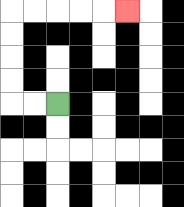{'start': '[2, 4]', 'end': '[5, 0]', 'path_directions': 'L,L,U,U,U,U,R,R,R,R,R', 'path_coordinates': '[[2, 4], [1, 4], [0, 4], [0, 3], [0, 2], [0, 1], [0, 0], [1, 0], [2, 0], [3, 0], [4, 0], [5, 0]]'}